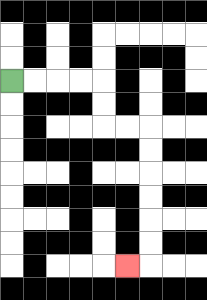{'start': '[0, 3]', 'end': '[5, 11]', 'path_directions': 'R,R,R,R,D,D,R,R,D,D,D,D,D,D,L', 'path_coordinates': '[[0, 3], [1, 3], [2, 3], [3, 3], [4, 3], [4, 4], [4, 5], [5, 5], [6, 5], [6, 6], [6, 7], [6, 8], [6, 9], [6, 10], [6, 11], [5, 11]]'}